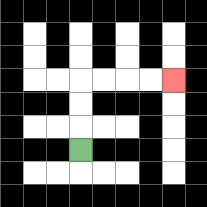{'start': '[3, 6]', 'end': '[7, 3]', 'path_directions': 'U,U,U,R,R,R,R', 'path_coordinates': '[[3, 6], [3, 5], [3, 4], [3, 3], [4, 3], [5, 3], [6, 3], [7, 3]]'}